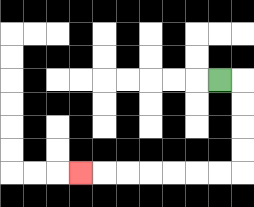{'start': '[9, 3]', 'end': '[3, 7]', 'path_directions': 'R,D,D,D,D,L,L,L,L,L,L,L', 'path_coordinates': '[[9, 3], [10, 3], [10, 4], [10, 5], [10, 6], [10, 7], [9, 7], [8, 7], [7, 7], [6, 7], [5, 7], [4, 7], [3, 7]]'}